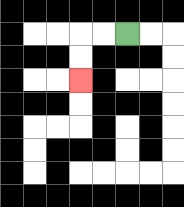{'start': '[5, 1]', 'end': '[3, 3]', 'path_directions': 'L,L,D,D', 'path_coordinates': '[[5, 1], [4, 1], [3, 1], [3, 2], [3, 3]]'}